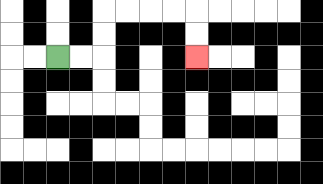{'start': '[2, 2]', 'end': '[8, 2]', 'path_directions': 'R,R,U,U,R,R,R,R,D,D', 'path_coordinates': '[[2, 2], [3, 2], [4, 2], [4, 1], [4, 0], [5, 0], [6, 0], [7, 0], [8, 0], [8, 1], [8, 2]]'}